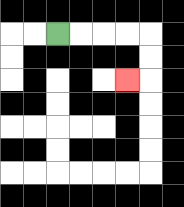{'start': '[2, 1]', 'end': '[5, 3]', 'path_directions': 'R,R,R,R,D,D,L', 'path_coordinates': '[[2, 1], [3, 1], [4, 1], [5, 1], [6, 1], [6, 2], [6, 3], [5, 3]]'}